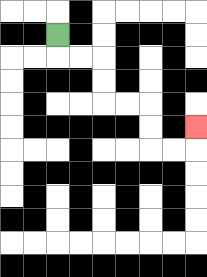{'start': '[2, 1]', 'end': '[8, 5]', 'path_directions': 'D,R,R,D,D,R,R,D,D,R,R,U', 'path_coordinates': '[[2, 1], [2, 2], [3, 2], [4, 2], [4, 3], [4, 4], [5, 4], [6, 4], [6, 5], [6, 6], [7, 6], [8, 6], [8, 5]]'}